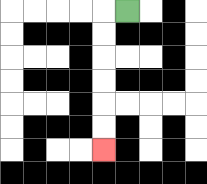{'start': '[5, 0]', 'end': '[4, 6]', 'path_directions': 'L,D,D,D,D,D,D', 'path_coordinates': '[[5, 0], [4, 0], [4, 1], [4, 2], [4, 3], [4, 4], [4, 5], [4, 6]]'}